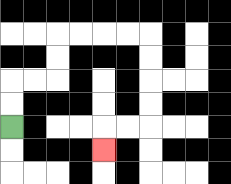{'start': '[0, 5]', 'end': '[4, 6]', 'path_directions': 'U,U,R,R,U,U,R,R,R,R,D,D,D,D,L,L,D', 'path_coordinates': '[[0, 5], [0, 4], [0, 3], [1, 3], [2, 3], [2, 2], [2, 1], [3, 1], [4, 1], [5, 1], [6, 1], [6, 2], [6, 3], [6, 4], [6, 5], [5, 5], [4, 5], [4, 6]]'}